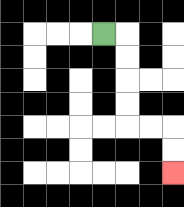{'start': '[4, 1]', 'end': '[7, 7]', 'path_directions': 'R,D,D,D,D,R,R,D,D', 'path_coordinates': '[[4, 1], [5, 1], [5, 2], [5, 3], [5, 4], [5, 5], [6, 5], [7, 5], [7, 6], [7, 7]]'}